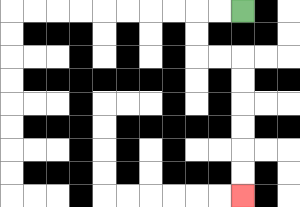{'start': '[10, 0]', 'end': '[10, 8]', 'path_directions': 'L,L,D,D,R,R,D,D,D,D,D,D', 'path_coordinates': '[[10, 0], [9, 0], [8, 0], [8, 1], [8, 2], [9, 2], [10, 2], [10, 3], [10, 4], [10, 5], [10, 6], [10, 7], [10, 8]]'}